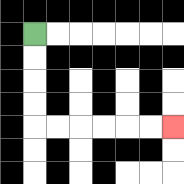{'start': '[1, 1]', 'end': '[7, 5]', 'path_directions': 'D,D,D,D,R,R,R,R,R,R', 'path_coordinates': '[[1, 1], [1, 2], [1, 3], [1, 4], [1, 5], [2, 5], [3, 5], [4, 5], [5, 5], [6, 5], [7, 5]]'}